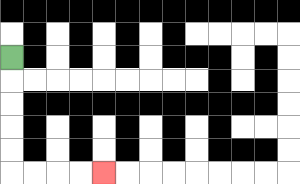{'start': '[0, 2]', 'end': '[4, 7]', 'path_directions': 'D,D,D,D,D,R,R,R,R', 'path_coordinates': '[[0, 2], [0, 3], [0, 4], [0, 5], [0, 6], [0, 7], [1, 7], [2, 7], [3, 7], [4, 7]]'}